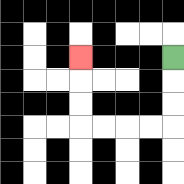{'start': '[7, 2]', 'end': '[3, 2]', 'path_directions': 'D,D,D,L,L,L,L,U,U,U', 'path_coordinates': '[[7, 2], [7, 3], [7, 4], [7, 5], [6, 5], [5, 5], [4, 5], [3, 5], [3, 4], [3, 3], [3, 2]]'}